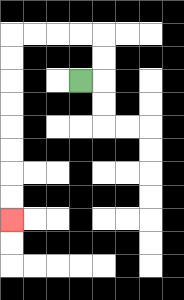{'start': '[3, 3]', 'end': '[0, 9]', 'path_directions': 'R,U,U,L,L,L,L,D,D,D,D,D,D,D,D', 'path_coordinates': '[[3, 3], [4, 3], [4, 2], [4, 1], [3, 1], [2, 1], [1, 1], [0, 1], [0, 2], [0, 3], [0, 4], [0, 5], [0, 6], [0, 7], [0, 8], [0, 9]]'}